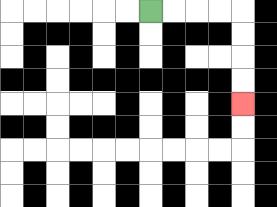{'start': '[6, 0]', 'end': '[10, 4]', 'path_directions': 'R,R,R,R,D,D,D,D', 'path_coordinates': '[[6, 0], [7, 0], [8, 0], [9, 0], [10, 0], [10, 1], [10, 2], [10, 3], [10, 4]]'}